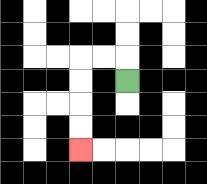{'start': '[5, 3]', 'end': '[3, 6]', 'path_directions': 'U,L,L,D,D,D,D', 'path_coordinates': '[[5, 3], [5, 2], [4, 2], [3, 2], [3, 3], [3, 4], [3, 5], [3, 6]]'}